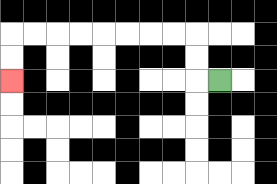{'start': '[9, 3]', 'end': '[0, 3]', 'path_directions': 'L,U,U,L,L,L,L,L,L,L,L,D,D', 'path_coordinates': '[[9, 3], [8, 3], [8, 2], [8, 1], [7, 1], [6, 1], [5, 1], [4, 1], [3, 1], [2, 1], [1, 1], [0, 1], [0, 2], [0, 3]]'}